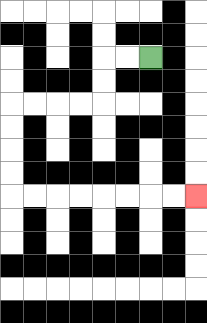{'start': '[6, 2]', 'end': '[8, 8]', 'path_directions': 'L,L,D,D,L,L,L,L,D,D,D,D,R,R,R,R,R,R,R,R', 'path_coordinates': '[[6, 2], [5, 2], [4, 2], [4, 3], [4, 4], [3, 4], [2, 4], [1, 4], [0, 4], [0, 5], [0, 6], [0, 7], [0, 8], [1, 8], [2, 8], [3, 8], [4, 8], [5, 8], [6, 8], [7, 8], [8, 8]]'}